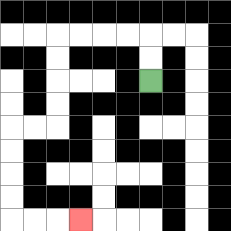{'start': '[6, 3]', 'end': '[3, 9]', 'path_directions': 'U,U,L,L,L,L,D,D,D,D,L,L,D,D,D,D,R,R,R', 'path_coordinates': '[[6, 3], [6, 2], [6, 1], [5, 1], [4, 1], [3, 1], [2, 1], [2, 2], [2, 3], [2, 4], [2, 5], [1, 5], [0, 5], [0, 6], [0, 7], [0, 8], [0, 9], [1, 9], [2, 9], [3, 9]]'}